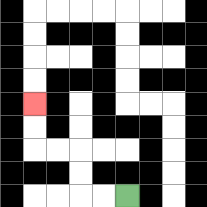{'start': '[5, 8]', 'end': '[1, 4]', 'path_directions': 'L,L,U,U,L,L,U,U', 'path_coordinates': '[[5, 8], [4, 8], [3, 8], [3, 7], [3, 6], [2, 6], [1, 6], [1, 5], [1, 4]]'}